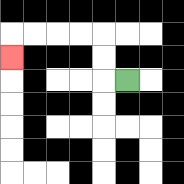{'start': '[5, 3]', 'end': '[0, 2]', 'path_directions': 'L,U,U,L,L,L,L,D', 'path_coordinates': '[[5, 3], [4, 3], [4, 2], [4, 1], [3, 1], [2, 1], [1, 1], [0, 1], [0, 2]]'}